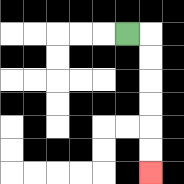{'start': '[5, 1]', 'end': '[6, 7]', 'path_directions': 'R,D,D,D,D,D,D', 'path_coordinates': '[[5, 1], [6, 1], [6, 2], [6, 3], [6, 4], [6, 5], [6, 6], [6, 7]]'}